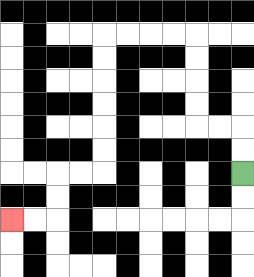{'start': '[10, 7]', 'end': '[0, 9]', 'path_directions': 'U,U,L,L,U,U,U,U,L,L,L,L,D,D,D,D,D,D,L,L,D,D,L,L', 'path_coordinates': '[[10, 7], [10, 6], [10, 5], [9, 5], [8, 5], [8, 4], [8, 3], [8, 2], [8, 1], [7, 1], [6, 1], [5, 1], [4, 1], [4, 2], [4, 3], [4, 4], [4, 5], [4, 6], [4, 7], [3, 7], [2, 7], [2, 8], [2, 9], [1, 9], [0, 9]]'}